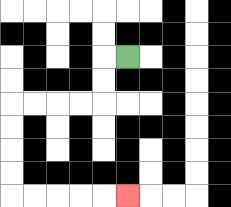{'start': '[5, 2]', 'end': '[5, 8]', 'path_directions': 'L,D,D,L,L,L,L,D,D,D,D,R,R,R,R,R', 'path_coordinates': '[[5, 2], [4, 2], [4, 3], [4, 4], [3, 4], [2, 4], [1, 4], [0, 4], [0, 5], [0, 6], [0, 7], [0, 8], [1, 8], [2, 8], [3, 8], [4, 8], [5, 8]]'}